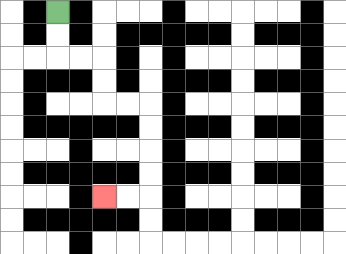{'start': '[2, 0]', 'end': '[4, 8]', 'path_directions': 'D,D,R,R,D,D,R,R,D,D,D,D,L,L', 'path_coordinates': '[[2, 0], [2, 1], [2, 2], [3, 2], [4, 2], [4, 3], [4, 4], [5, 4], [6, 4], [6, 5], [6, 6], [6, 7], [6, 8], [5, 8], [4, 8]]'}